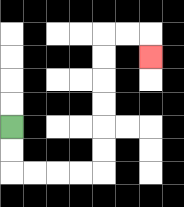{'start': '[0, 5]', 'end': '[6, 2]', 'path_directions': 'D,D,R,R,R,R,U,U,U,U,U,U,R,R,D', 'path_coordinates': '[[0, 5], [0, 6], [0, 7], [1, 7], [2, 7], [3, 7], [4, 7], [4, 6], [4, 5], [4, 4], [4, 3], [4, 2], [4, 1], [5, 1], [6, 1], [6, 2]]'}